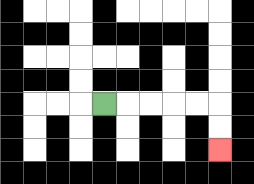{'start': '[4, 4]', 'end': '[9, 6]', 'path_directions': 'R,R,R,R,R,D,D', 'path_coordinates': '[[4, 4], [5, 4], [6, 4], [7, 4], [8, 4], [9, 4], [9, 5], [9, 6]]'}